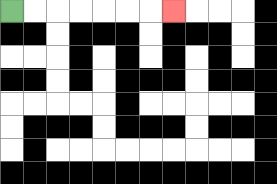{'start': '[0, 0]', 'end': '[7, 0]', 'path_directions': 'R,R,R,R,R,R,R', 'path_coordinates': '[[0, 0], [1, 0], [2, 0], [3, 0], [4, 0], [5, 0], [6, 0], [7, 0]]'}